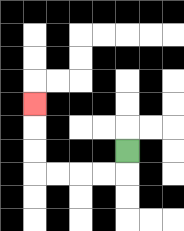{'start': '[5, 6]', 'end': '[1, 4]', 'path_directions': 'D,L,L,L,L,U,U,U', 'path_coordinates': '[[5, 6], [5, 7], [4, 7], [3, 7], [2, 7], [1, 7], [1, 6], [1, 5], [1, 4]]'}